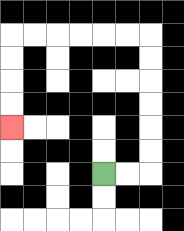{'start': '[4, 7]', 'end': '[0, 5]', 'path_directions': 'R,R,U,U,U,U,U,U,L,L,L,L,L,L,D,D,D,D', 'path_coordinates': '[[4, 7], [5, 7], [6, 7], [6, 6], [6, 5], [6, 4], [6, 3], [6, 2], [6, 1], [5, 1], [4, 1], [3, 1], [2, 1], [1, 1], [0, 1], [0, 2], [0, 3], [0, 4], [0, 5]]'}